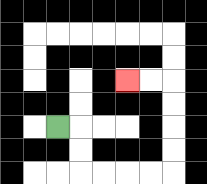{'start': '[2, 5]', 'end': '[5, 3]', 'path_directions': 'R,D,D,R,R,R,R,U,U,U,U,L,L', 'path_coordinates': '[[2, 5], [3, 5], [3, 6], [3, 7], [4, 7], [5, 7], [6, 7], [7, 7], [7, 6], [7, 5], [7, 4], [7, 3], [6, 3], [5, 3]]'}